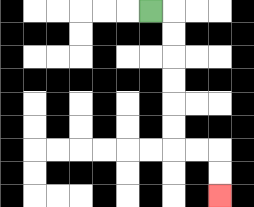{'start': '[6, 0]', 'end': '[9, 8]', 'path_directions': 'R,D,D,D,D,D,D,R,R,D,D', 'path_coordinates': '[[6, 0], [7, 0], [7, 1], [7, 2], [7, 3], [7, 4], [7, 5], [7, 6], [8, 6], [9, 6], [9, 7], [9, 8]]'}